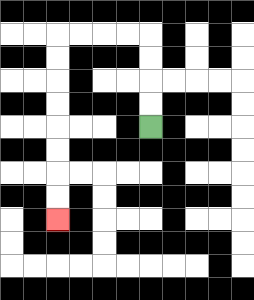{'start': '[6, 5]', 'end': '[2, 9]', 'path_directions': 'U,U,U,U,L,L,L,L,D,D,D,D,D,D,D,D', 'path_coordinates': '[[6, 5], [6, 4], [6, 3], [6, 2], [6, 1], [5, 1], [4, 1], [3, 1], [2, 1], [2, 2], [2, 3], [2, 4], [2, 5], [2, 6], [2, 7], [2, 8], [2, 9]]'}